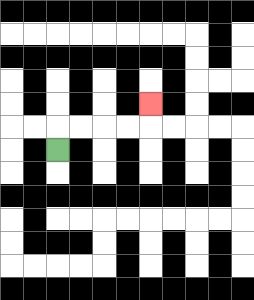{'start': '[2, 6]', 'end': '[6, 4]', 'path_directions': 'U,R,R,R,R,U', 'path_coordinates': '[[2, 6], [2, 5], [3, 5], [4, 5], [5, 5], [6, 5], [6, 4]]'}